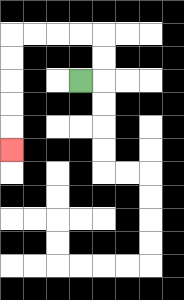{'start': '[3, 3]', 'end': '[0, 6]', 'path_directions': 'R,U,U,L,L,L,L,D,D,D,D,D', 'path_coordinates': '[[3, 3], [4, 3], [4, 2], [4, 1], [3, 1], [2, 1], [1, 1], [0, 1], [0, 2], [0, 3], [0, 4], [0, 5], [0, 6]]'}